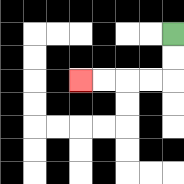{'start': '[7, 1]', 'end': '[3, 3]', 'path_directions': 'D,D,L,L,L,L', 'path_coordinates': '[[7, 1], [7, 2], [7, 3], [6, 3], [5, 3], [4, 3], [3, 3]]'}